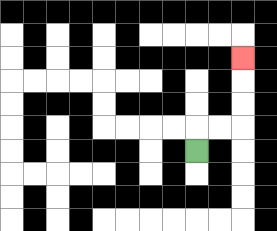{'start': '[8, 6]', 'end': '[10, 2]', 'path_directions': 'U,R,R,U,U,U', 'path_coordinates': '[[8, 6], [8, 5], [9, 5], [10, 5], [10, 4], [10, 3], [10, 2]]'}